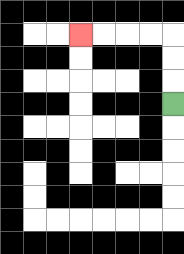{'start': '[7, 4]', 'end': '[3, 1]', 'path_directions': 'U,U,U,L,L,L,L', 'path_coordinates': '[[7, 4], [7, 3], [7, 2], [7, 1], [6, 1], [5, 1], [4, 1], [3, 1]]'}